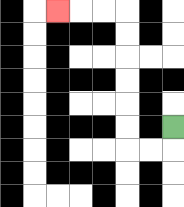{'start': '[7, 5]', 'end': '[2, 0]', 'path_directions': 'D,L,L,U,U,U,U,U,U,L,L,L', 'path_coordinates': '[[7, 5], [7, 6], [6, 6], [5, 6], [5, 5], [5, 4], [5, 3], [5, 2], [5, 1], [5, 0], [4, 0], [3, 0], [2, 0]]'}